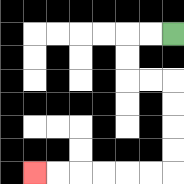{'start': '[7, 1]', 'end': '[1, 7]', 'path_directions': 'L,L,D,D,R,R,D,D,D,D,L,L,L,L,L,L', 'path_coordinates': '[[7, 1], [6, 1], [5, 1], [5, 2], [5, 3], [6, 3], [7, 3], [7, 4], [7, 5], [7, 6], [7, 7], [6, 7], [5, 7], [4, 7], [3, 7], [2, 7], [1, 7]]'}